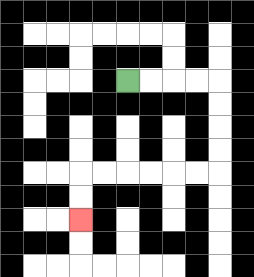{'start': '[5, 3]', 'end': '[3, 9]', 'path_directions': 'R,R,R,R,D,D,D,D,L,L,L,L,L,L,D,D', 'path_coordinates': '[[5, 3], [6, 3], [7, 3], [8, 3], [9, 3], [9, 4], [9, 5], [9, 6], [9, 7], [8, 7], [7, 7], [6, 7], [5, 7], [4, 7], [3, 7], [3, 8], [3, 9]]'}